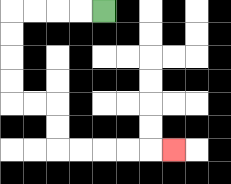{'start': '[4, 0]', 'end': '[7, 6]', 'path_directions': 'L,L,L,L,D,D,D,D,R,R,D,D,R,R,R,R,R', 'path_coordinates': '[[4, 0], [3, 0], [2, 0], [1, 0], [0, 0], [0, 1], [0, 2], [0, 3], [0, 4], [1, 4], [2, 4], [2, 5], [2, 6], [3, 6], [4, 6], [5, 6], [6, 6], [7, 6]]'}